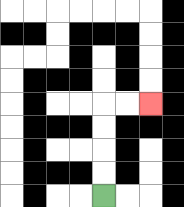{'start': '[4, 8]', 'end': '[6, 4]', 'path_directions': 'U,U,U,U,R,R', 'path_coordinates': '[[4, 8], [4, 7], [4, 6], [4, 5], [4, 4], [5, 4], [6, 4]]'}